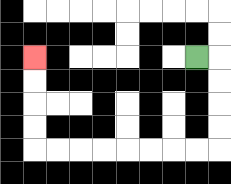{'start': '[8, 2]', 'end': '[1, 2]', 'path_directions': 'R,D,D,D,D,L,L,L,L,L,L,L,L,U,U,U,U', 'path_coordinates': '[[8, 2], [9, 2], [9, 3], [9, 4], [9, 5], [9, 6], [8, 6], [7, 6], [6, 6], [5, 6], [4, 6], [3, 6], [2, 6], [1, 6], [1, 5], [1, 4], [1, 3], [1, 2]]'}